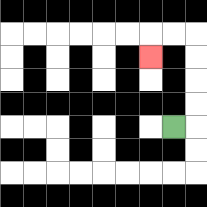{'start': '[7, 5]', 'end': '[6, 2]', 'path_directions': 'R,U,U,U,U,L,L,D', 'path_coordinates': '[[7, 5], [8, 5], [8, 4], [8, 3], [8, 2], [8, 1], [7, 1], [6, 1], [6, 2]]'}